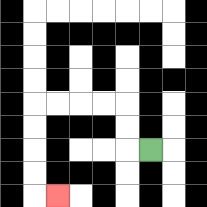{'start': '[6, 6]', 'end': '[2, 8]', 'path_directions': 'L,U,U,L,L,L,L,D,D,D,D,R', 'path_coordinates': '[[6, 6], [5, 6], [5, 5], [5, 4], [4, 4], [3, 4], [2, 4], [1, 4], [1, 5], [1, 6], [1, 7], [1, 8], [2, 8]]'}